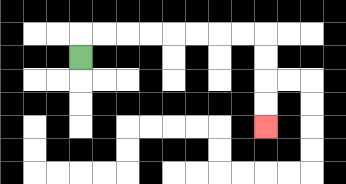{'start': '[3, 2]', 'end': '[11, 5]', 'path_directions': 'U,R,R,R,R,R,R,R,R,D,D,D,D', 'path_coordinates': '[[3, 2], [3, 1], [4, 1], [5, 1], [6, 1], [7, 1], [8, 1], [9, 1], [10, 1], [11, 1], [11, 2], [11, 3], [11, 4], [11, 5]]'}